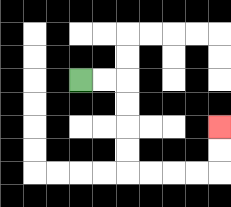{'start': '[3, 3]', 'end': '[9, 5]', 'path_directions': 'R,R,D,D,D,D,R,R,R,R,U,U', 'path_coordinates': '[[3, 3], [4, 3], [5, 3], [5, 4], [5, 5], [5, 6], [5, 7], [6, 7], [7, 7], [8, 7], [9, 7], [9, 6], [9, 5]]'}